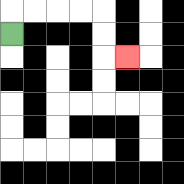{'start': '[0, 1]', 'end': '[5, 2]', 'path_directions': 'U,R,R,R,R,D,D,R', 'path_coordinates': '[[0, 1], [0, 0], [1, 0], [2, 0], [3, 0], [4, 0], [4, 1], [4, 2], [5, 2]]'}